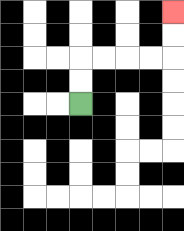{'start': '[3, 4]', 'end': '[7, 0]', 'path_directions': 'U,U,R,R,R,R,U,U', 'path_coordinates': '[[3, 4], [3, 3], [3, 2], [4, 2], [5, 2], [6, 2], [7, 2], [7, 1], [7, 0]]'}